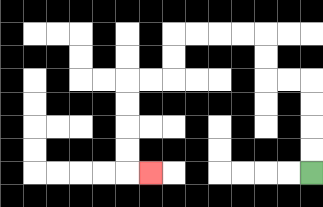{'start': '[13, 7]', 'end': '[6, 7]', 'path_directions': 'U,U,U,U,L,L,U,U,L,L,L,L,D,D,L,L,D,D,D,D,R', 'path_coordinates': '[[13, 7], [13, 6], [13, 5], [13, 4], [13, 3], [12, 3], [11, 3], [11, 2], [11, 1], [10, 1], [9, 1], [8, 1], [7, 1], [7, 2], [7, 3], [6, 3], [5, 3], [5, 4], [5, 5], [5, 6], [5, 7], [6, 7]]'}